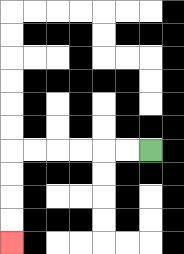{'start': '[6, 6]', 'end': '[0, 10]', 'path_directions': 'L,L,L,L,L,L,D,D,D,D', 'path_coordinates': '[[6, 6], [5, 6], [4, 6], [3, 6], [2, 6], [1, 6], [0, 6], [0, 7], [0, 8], [0, 9], [0, 10]]'}